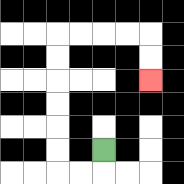{'start': '[4, 6]', 'end': '[6, 3]', 'path_directions': 'D,L,L,U,U,U,U,U,U,R,R,R,R,D,D', 'path_coordinates': '[[4, 6], [4, 7], [3, 7], [2, 7], [2, 6], [2, 5], [2, 4], [2, 3], [2, 2], [2, 1], [3, 1], [4, 1], [5, 1], [6, 1], [6, 2], [6, 3]]'}